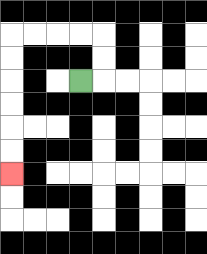{'start': '[3, 3]', 'end': '[0, 7]', 'path_directions': 'R,U,U,L,L,L,L,D,D,D,D,D,D', 'path_coordinates': '[[3, 3], [4, 3], [4, 2], [4, 1], [3, 1], [2, 1], [1, 1], [0, 1], [0, 2], [0, 3], [0, 4], [0, 5], [0, 6], [0, 7]]'}